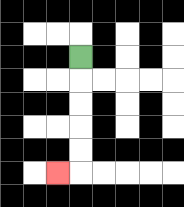{'start': '[3, 2]', 'end': '[2, 7]', 'path_directions': 'D,D,D,D,D,L', 'path_coordinates': '[[3, 2], [3, 3], [3, 4], [3, 5], [3, 6], [3, 7], [2, 7]]'}